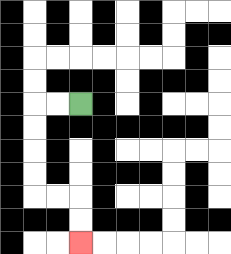{'start': '[3, 4]', 'end': '[3, 10]', 'path_directions': 'L,L,D,D,D,D,R,R,D,D', 'path_coordinates': '[[3, 4], [2, 4], [1, 4], [1, 5], [1, 6], [1, 7], [1, 8], [2, 8], [3, 8], [3, 9], [3, 10]]'}